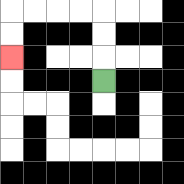{'start': '[4, 3]', 'end': '[0, 2]', 'path_directions': 'U,U,U,L,L,L,L,D,D', 'path_coordinates': '[[4, 3], [4, 2], [4, 1], [4, 0], [3, 0], [2, 0], [1, 0], [0, 0], [0, 1], [0, 2]]'}